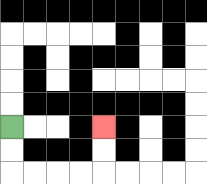{'start': '[0, 5]', 'end': '[4, 5]', 'path_directions': 'D,D,R,R,R,R,U,U', 'path_coordinates': '[[0, 5], [0, 6], [0, 7], [1, 7], [2, 7], [3, 7], [4, 7], [4, 6], [4, 5]]'}